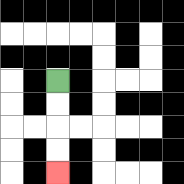{'start': '[2, 3]', 'end': '[2, 7]', 'path_directions': 'D,D,D,D', 'path_coordinates': '[[2, 3], [2, 4], [2, 5], [2, 6], [2, 7]]'}